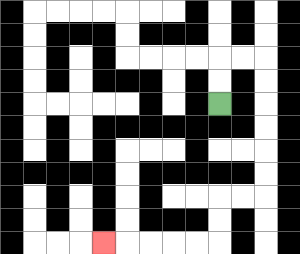{'start': '[9, 4]', 'end': '[4, 10]', 'path_directions': 'U,U,R,R,D,D,D,D,D,D,L,L,D,D,L,L,L,L,L', 'path_coordinates': '[[9, 4], [9, 3], [9, 2], [10, 2], [11, 2], [11, 3], [11, 4], [11, 5], [11, 6], [11, 7], [11, 8], [10, 8], [9, 8], [9, 9], [9, 10], [8, 10], [7, 10], [6, 10], [5, 10], [4, 10]]'}